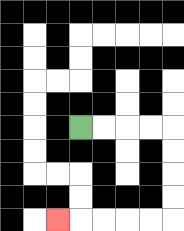{'start': '[3, 5]', 'end': '[2, 9]', 'path_directions': 'R,R,R,R,D,D,D,D,L,L,L,L,L', 'path_coordinates': '[[3, 5], [4, 5], [5, 5], [6, 5], [7, 5], [7, 6], [7, 7], [7, 8], [7, 9], [6, 9], [5, 9], [4, 9], [3, 9], [2, 9]]'}